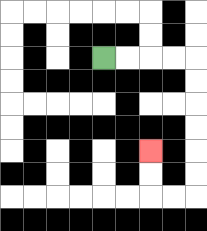{'start': '[4, 2]', 'end': '[6, 6]', 'path_directions': 'R,R,R,R,D,D,D,D,D,D,L,L,U,U', 'path_coordinates': '[[4, 2], [5, 2], [6, 2], [7, 2], [8, 2], [8, 3], [8, 4], [8, 5], [8, 6], [8, 7], [8, 8], [7, 8], [6, 8], [6, 7], [6, 6]]'}